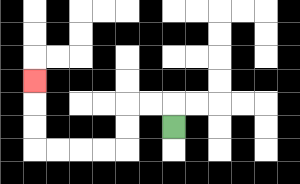{'start': '[7, 5]', 'end': '[1, 3]', 'path_directions': 'U,L,L,D,D,L,L,L,L,U,U,U', 'path_coordinates': '[[7, 5], [7, 4], [6, 4], [5, 4], [5, 5], [5, 6], [4, 6], [3, 6], [2, 6], [1, 6], [1, 5], [1, 4], [1, 3]]'}